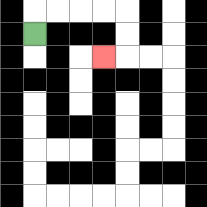{'start': '[1, 1]', 'end': '[4, 2]', 'path_directions': 'U,R,R,R,R,D,D,L', 'path_coordinates': '[[1, 1], [1, 0], [2, 0], [3, 0], [4, 0], [5, 0], [5, 1], [5, 2], [4, 2]]'}